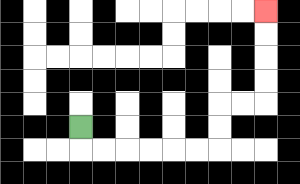{'start': '[3, 5]', 'end': '[11, 0]', 'path_directions': 'D,R,R,R,R,R,R,U,U,R,R,U,U,U,U', 'path_coordinates': '[[3, 5], [3, 6], [4, 6], [5, 6], [6, 6], [7, 6], [8, 6], [9, 6], [9, 5], [9, 4], [10, 4], [11, 4], [11, 3], [11, 2], [11, 1], [11, 0]]'}